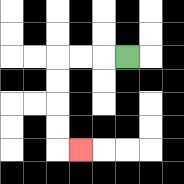{'start': '[5, 2]', 'end': '[3, 6]', 'path_directions': 'L,L,L,D,D,D,D,R', 'path_coordinates': '[[5, 2], [4, 2], [3, 2], [2, 2], [2, 3], [2, 4], [2, 5], [2, 6], [3, 6]]'}